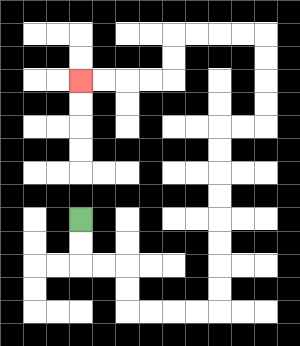{'start': '[3, 9]', 'end': '[3, 3]', 'path_directions': 'D,D,R,R,D,D,R,R,R,R,U,U,U,U,U,U,U,U,R,R,U,U,U,U,L,L,L,L,D,D,L,L,L,L', 'path_coordinates': '[[3, 9], [3, 10], [3, 11], [4, 11], [5, 11], [5, 12], [5, 13], [6, 13], [7, 13], [8, 13], [9, 13], [9, 12], [9, 11], [9, 10], [9, 9], [9, 8], [9, 7], [9, 6], [9, 5], [10, 5], [11, 5], [11, 4], [11, 3], [11, 2], [11, 1], [10, 1], [9, 1], [8, 1], [7, 1], [7, 2], [7, 3], [6, 3], [5, 3], [4, 3], [3, 3]]'}